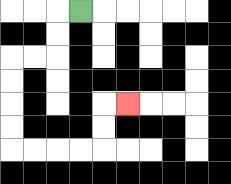{'start': '[3, 0]', 'end': '[5, 4]', 'path_directions': 'L,D,D,L,L,D,D,D,D,R,R,R,R,U,U,R', 'path_coordinates': '[[3, 0], [2, 0], [2, 1], [2, 2], [1, 2], [0, 2], [0, 3], [0, 4], [0, 5], [0, 6], [1, 6], [2, 6], [3, 6], [4, 6], [4, 5], [4, 4], [5, 4]]'}